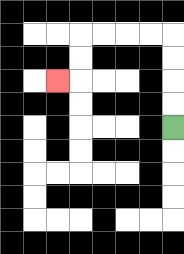{'start': '[7, 5]', 'end': '[2, 3]', 'path_directions': 'U,U,U,U,L,L,L,L,D,D,L', 'path_coordinates': '[[7, 5], [7, 4], [7, 3], [7, 2], [7, 1], [6, 1], [5, 1], [4, 1], [3, 1], [3, 2], [3, 3], [2, 3]]'}